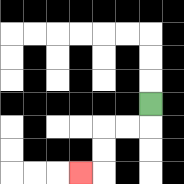{'start': '[6, 4]', 'end': '[3, 7]', 'path_directions': 'D,L,L,D,D,L', 'path_coordinates': '[[6, 4], [6, 5], [5, 5], [4, 5], [4, 6], [4, 7], [3, 7]]'}